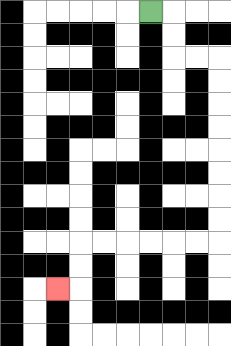{'start': '[6, 0]', 'end': '[2, 12]', 'path_directions': 'R,D,D,R,R,D,D,D,D,D,D,D,D,L,L,L,L,L,L,D,D,L', 'path_coordinates': '[[6, 0], [7, 0], [7, 1], [7, 2], [8, 2], [9, 2], [9, 3], [9, 4], [9, 5], [9, 6], [9, 7], [9, 8], [9, 9], [9, 10], [8, 10], [7, 10], [6, 10], [5, 10], [4, 10], [3, 10], [3, 11], [3, 12], [2, 12]]'}